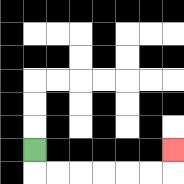{'start': '[1, 6]', 'end': '[7, 6]', 'path_directions': 'D,R,R,R,R,R,R,U', 'path_coordinates': '[[1, 6], [1, 7], [2, 7], [3, 7], [4, 7], [5, 7], [6, 7], [7, 7], [7, 6]]'}